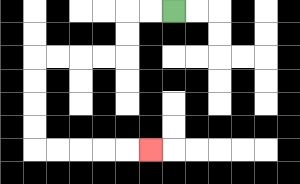{'start': '[7, 0]', 'end': '[6, 6]', 'path_directions': 'L,L,D,D,L,L,L,L,D,D,D,D,R,R,R,R,R', 'path_coordinates': '[[7, 0], [6, 0], [5, 0], [5, 1], [5, 2], [4, 2], [3, 2], [2, 2], [1, 2], [1, 3], [1, 4], [1, 5], [1, 6], [2, 6], [3, 6], [4, 6], [5, 6], [6, 6]]'}